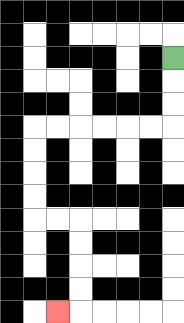{'start': '[7, 2]', 'end': '[2, 13]', 'path_directions': 'D,D,D,L,L,L,L,L,L,D,D,D,D,R,R,D,D,D,D,L', 'path_coordinates': '[[7, 2], [7, 3], [7, 4], [7, 5], [6, 5], [5, 5], [4, 5], [3, 5], [2, 5], [1, 5], [1, 6], [1, 7], [1, 8], [1, 9], [2, 9], [3, 9], [3, 10], [3, 11], [3, 12], [3, 13], [2, 13]]'}